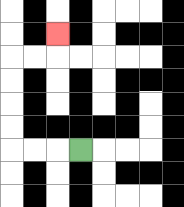{'start': '[3, 6]', 'end': '[2, 1]', 'path_directions': 'L,L,L,U,U,U,U,R,R,U', 'path_coordinates': '[[3, 6], [2, 6], [1, 6], [0, 6], [0, 5], [0, 4], [0, 3], [0, 2], [1, 2], [2, 2], [2, 1]]'}